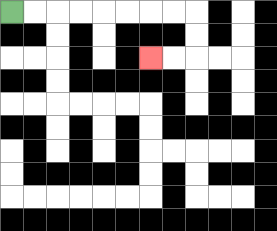{'start': '[0, 0]', 'end': '[6, 2]', 'path_directions': 'R,R,R,R,R,R,R,R,D,D,L,L', 'path_coordinates': '[[0, 0], [1, 0], [2, 0], [3, 0], [4, 0], [5, 0], [6, 0], [7, 0], [8, 0], [8, 1], [8, 2], [7, 2], [6, 2]]'}